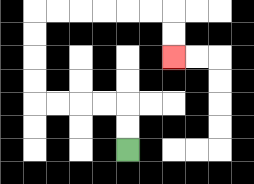{'start': '[5, 6]', 'end': '[7, 2]', 'path_directions': 'U,U,L,L,L,L,U,U,U,U,R,R,R,R,R,R,D,D', 'path_coordinates': '[[5, 6], [5, 5], [5, 4], [4, 4], [3, 4], [2, 4], [1, 4], [1, 3], [1, 2], [1, 1], [1, 0], [2, 0], [3, 0], [4, 0], [5, 0], [6, 0], [7, 0], [7, 1], [7, 2]]'}